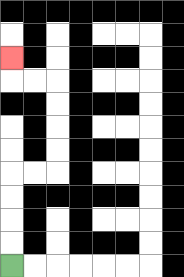{'start': '[0, 11]', 'end': '[0, 2]', 'path_directions': 'U,U,U,U,R,R,U,U,U,U,L,L,U', 'path_coordinates': '[[0, 11], [0, 10], [0, 9], [0, 8], [0, 7], [1, 7], [2, 7], [2, 6], [2, 5], [2, 4], [2, 3], [1, 3], [0, 3], [0, 2]]'}